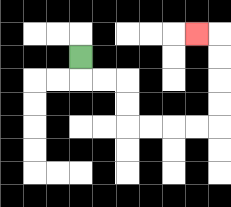{'start': '[3, 2]', 'end': '[8, 1]', 'path_directions': 'D,R,R,D,D,R,R,R,R,U,U,U,U,L', 'path_coordinates': '[[3, 2], [3, 3], [4, 3], [5, 3], [5, 4], [5, 5], [6, 5], [7, 5], [8, 5], [9, 5], [9, 4], [9, 3], [9, 2], [9, 1], [8, 1]]'}